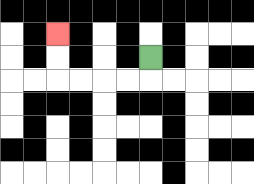{'start': '[6, 2]', 'end': '[2, 1]', 'path_directions': 'D,L,L,L,L,U,U', 'path_coordinates': '[[6, 2], [6, 3], [5, 3], [4, 3], [3, 3], [2, 3], [2, 2], [2, 1]]'}